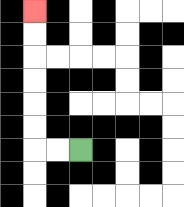{'start': '[3, 6]', 'end': '[1, 0]', 'path_directions': 'L,L,U,U,U,U,U,U', 'path_coordinates': '[[3, 6], [2, 6], [1, 6], [1, 5], [1, 4], [1, 3], [1, 2], [1, 1], [1, 0]]'}